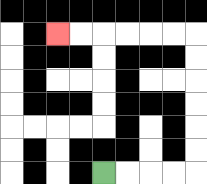{'start': '[4, 7]', 'end': '[2, 1]', 'path_directions': 'R,R,R,R,U,U,U,U,U,U,L,L,L,L,L,L', 'path_coordinates': '[[4, 7], [5, 7], [6, 7], [7, 7], [8, 7], [8, 6], [8, 5], [8, 4], [8, 3], [8, 2], [8, 1], [7, 1], [6, 1], [5, 1], [4, 1], [3, 1], [2, 1]]'}